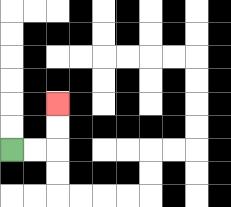{'start': '[0, 6]', 'end': '[2, 4]', 'path_directions': 'R,R,U,U', 'path_coordinates': '[[0, 6], [1, 6], [2, 6], [2, 5], [2, 4]]'}